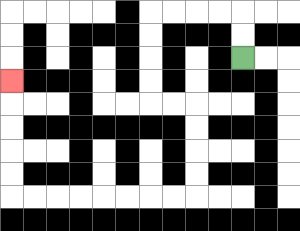{'start': '[10, 2]', 'end': '[0, 3]', 'path_directions': 'U,U,L,L,L,L,D,D,D,D,R,R,D,D,D,D,L,L,L,L,L,L,L,L,U,U,U,U,U', 'path_coordinates': '[[10, 2], [10, 1], [10, 0], [9, 0], [8, 0], [7, 0], [6, 0], [6, 1], [6, 2], [6, 3], [6, 4], [7, 4], [8, 4], [8, 5], [8, 6], [8, 7], [8, 8], [7, 8], [6, 8], [5, 8], [4, 8], [3, 8], [2, 8], [1, 8], [0, 8], [0, 7], [0, 6], [0, 5], [0, 4], [0, 3]]'}